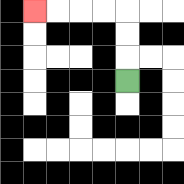{'start': '[5, 3]', 'end': '[1, 0]', 'path_directions': 'U,U,U,L,L,L,L', 'path_coordinates': '[[5, 3], [5, 2], [5, 1], [5, 0], [4, 0], [3, 0], [2, 0], [1, 0]]'}